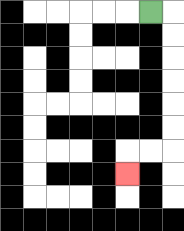{'start': '[6, 0]', 'end': '[5, 7]', 'path_directions': 'R,D,D,D,D,D,D,L,L,D', 'path_coordinates': '[[6, 0], [7, 0], [7, 1], [7, 2], [7, 3], [7, 4], [7, 5], [7, 6], [6, 6], [5, 6], [5, 7]]'}